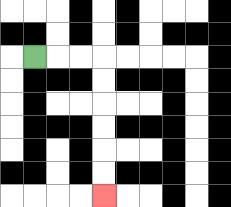{'start': '[1, 2]', 'end': '[4, 8]', 'path_directions': 'R,R,R,D,D,D,D,D,D', 'path_coordinates': '[[1, 2], [2, 2], [3, 2], [4, 2], [4, 3], [4, 4], [4, 5], [4, 6], [4, 7], [4, 8]]'}